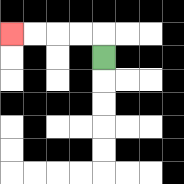{'start': '[4, 2]', 'end': '[0, 1]', 'path_directions': 'U,L,L,L,L', 'path_coordinates': '[[4, 2], [4, 1], [3, 1], [2, 1], [1, 1], [0, 1]]'}